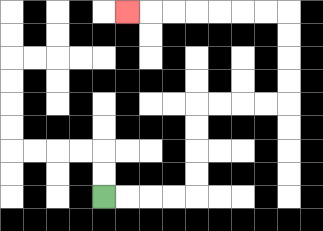{'start': '[4, 8]', 'end': '[5, 0]', 'path_directions': 'R,R,R,R,U,U,U,U,R,R,R,R,U,U,U,U,L,L,L,L,L,L,L', 'path_coordinates': '[[4, 8], [5, 8], [6, 8], [7, 8], [8, 8], [8, 7], [8, 6], [8, 5], [8, 4], [9, 4], [10, 4], [11, 4], [12, 4], [12, 3], [12, 2], [12, 1], [12, 0], [11, 0], [10, 0], [9, 0], [8, 0], [7, 0], [6, 0], [5, 0]]'}